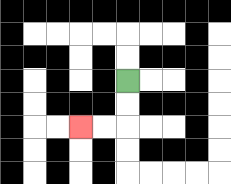{'start': '[5, 3]', 'end': '[3, 5]', 'path_directions': 'D,D,L,L', 'path_coordinates': '[[5, 3], [5, 4], [5, 5], [4, 5], [3, 5]]'}